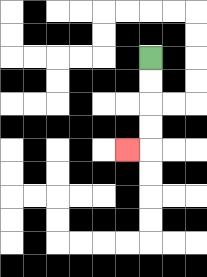{'start': '[6, 2]', 'end': '[5, 6]', 'path_directions': 'D,D,D,D,L', 'path_coordinates': '[[6, 2], [6, 3], [6, 4], [6, 5], [6, 6], [5, 6]]'}